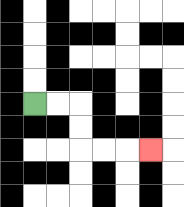{'start': '[1, 4]', 'end': '[6, 6]', 'path_directions': 'R,R,D,D,R,R,R', 'path_coordinates': '[[1, 4], [2, 4], [3, 4], [3, 5], [3, 6], [4, 6], [5, 6], [6, 6]]'}